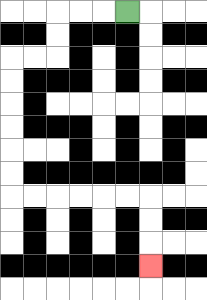{'start': '[5, 0]', 'end': '[6, 11]', 'path_directions': 'L,L,L,D,D,L,L,D,D,D,D,D,D,R,R,R,R,R,R,D,D,D', 'path_coordinates': '[[5, 0], [4, 0], [3, 0], [2, 0], [2, 1], [2, 2], [1, 2], [0, 2], [0, 3], [0, 4], [0, 5], [0, 6], [0, 7], [0, 8], [1, 8], [2, 8], [3, 8], [4, 8], [5, 8], [6, 8], [6, 9], [6, 10], [6, 11]]'}